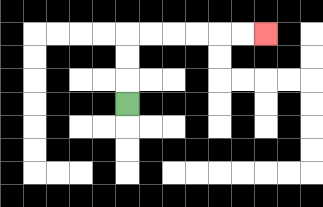{'start': '[5, 4]', 'end': '[11, 1]', 'path_directions': 'U,U,U,R,R,R,R,R,R', 'path_coordinates': '[[5, 4], [5, 3], [5, 2], [5, 1], [6, 1], [7, 1], [8, 1], [9, 1], [10, 1], [11, 1]]'}